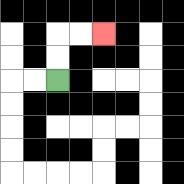{'start': '[2, 3]', 'end': '[4, 1]', 'path_directions': 'U,U,R,R', 'path_coordinates': '[[2, 3], [2, 2], [2, 1], [3, 1], [4, 1]]'}